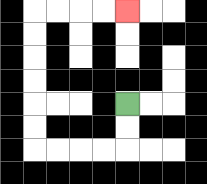{'start': '[5, 4]', 'end': '[5, 0]', 'path_directions': 'D,D,L,L,L,L,U,U,U,U,U,U,R,R,R,R', 'path_coordinates': '[[5, 4], [5, 5], [5, 6], [4, 6], [3, 6], [2, 6], [1, 6], [1, 5], [1, 4], [1, 3], [1, 2], [1, 1], [1, 0], [2, 0], [3, 0], [4, 0], [5, 0]]'}